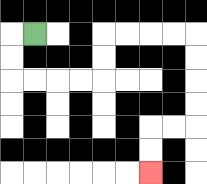{'start': '[1, 1]', 'end': '[6, 7]', 'path_directions': 'L,D,D,R,R,R,R,U,U,R,R,R,R,D,D,D,D,L,L,D,D', 'path_coordinates': '[[1, 1], [0, 1], [0, 2], [0, 3], [1, 3], [2, 3], [3, 3], [4, 3], [4, 2], [4, 1], [5, 1], [6, 1], [7, 1], [8, 1], [8, 2], [8, 3], [8, 4], [8, 5], [7, 5], [6, 5], [6, 6], [6, 7]]'}